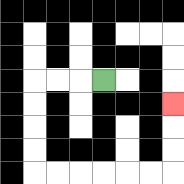{'start': '[4, 3]', 'end': '[7, 4]', 'path_directions': 'L,L,L,D,D,D,D,R,R,R,R,R,R,U,U,U', 'path_coordinates': '[[4, 3], [3, 3], [2, 3], [1, 3], [1, 4], [1, 5], [1, 6], [1, 7], [2, 7], [3, 7], [4, 7], [5, 7], [6, 7], [7, 7], [7, 6], [7, 5], [7, 4]]'}